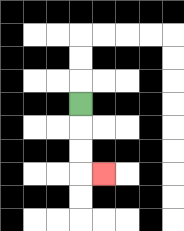{'start': '[3, 4]', 'end': '[4, 7]', 'path_directions': 'D,D,D,R', 'path_coordinates': '[[3, 4], [3, 5], [3, 6], [3, 7], [4, 7]]'}